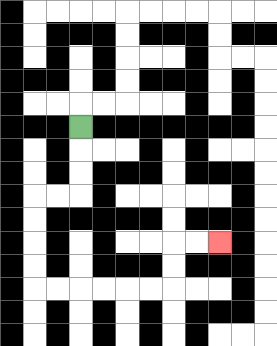{'start': '[3, 5]', 'end': '[9, 10]', 'path_directions': 'D,D,D,L,L,D,D,D,D,R,R,R,R,R,R,U,U,R,R', 'path_coordinates': '[[3, 5], [3, 6], [3, 7], [3, 8], [2, 8], [1, 8], [1, 9], [1, 10], [1, 11], [1, 12], [2, 12], [3, 12], [4, 12], [5, 12], [6, 12], [7, 12], [7, 11], [7, 10], [8, 10], [9, 10]]'}